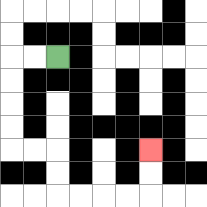{'start': '[2, 2]', 'end': '[6, 6]', 'path_directions': 'L,L,D,D,D,D,R,R,D,D,R,R,R,R,U,U', 'path_coordinates': '[[2, 2], [1, 2], [0, 2], [0, 3], [0, 4], [0, 5], [0, 6], [1, 6], [2, 6], [2, 7], [2, 8], [3, 8], [4, 8], [5, 8], [6, 8], [6, 7], [6, 6]]'}